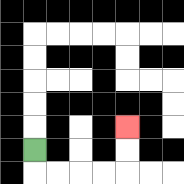{'start': '[1, 6]', 'end': '[5, 5]', 'path_directions': 'D,R,R,R,R,U,U', 'path_coordinates': '[[1, 6], [1, 7], [2, 7], [3, 7], [4, 7], [5, 7], [5, 6], [5, 5]]'}